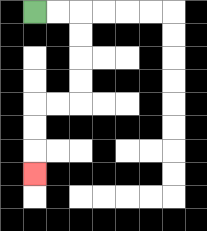{'start': '[1, 0]', 'end': '[1, 7]', 'path_directions': 'R,R,D,D,D,D,L,L,D,D,D', 'path_coordinates': '[[1, 0], [2, 0], [3, 0], [3, 1], [3, 2], [3, 3], [3, 4], [2, 4], [1, 4], [1, 5], [1, 6], [1, 7]]'}